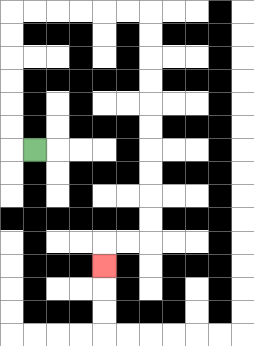{'start': '[1, 6]', 'end': '[4, 11]', 'path_directions': 'L,U,U,U,U,U,U,R,R,R,R,R,R,D,D,D,D,D,D,D,D,D,D,L,L,D', 'path_coordinates': '[[1, 6], [0, 6], [0, 5], [0, 4], [0, 3], [0, 2], [0, 1], [0, 0], [1, 0], [2, 0], [3, 0], [4, 0], [5, 0], [6, 0], [6, 1], [6, 2], [6, 3], [6, 4], [6, 5], [6, 6], [6, 7], [6, 8], [6, 9], [6, 10], [5, 10], [4, 10], [4, 11]]'}